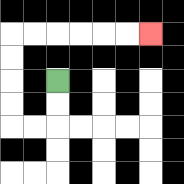{'start': '[2, 3]', 'end': '[6, 1]', 'path_directions': 'D,D,L,L,U,U,U,U,R,R,R,R,R,R', 'path_coordinates': '[[2, 3], [2, 4], [2, 5], [1, 5], [0, 5], [0, 4], [0, 3], [0, 2], [0, 1], [1, 1], [2, 1], [3, 1], [4, 1], [5, 1], [6, 1]]'}